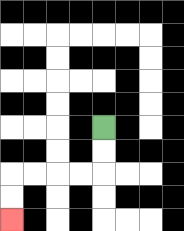{'start': '[4, 5]', 'end': '[0, 9]', 'path_directions': 'D,D,L,L,L,L,D,D', 'path_coordinates': '[[4, 5], [4, 6], [4, 7], [3, 7], [2, 7], [1, 7], [0, 7], [0, 8], [0, 9]]'}